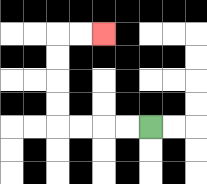{'start': '[6, 5]', 'end': '[4, 1]', 'path_directions': 'L,L,L,L,U,U,U,U,R,R', 'path_coordinates': '[[6, 5], [5, 5], [4, 5], [3, 5], [2, 5], [2, 4], [2, 3], [2, 2], [2, 1], [3, 1], [4, 1]]'}